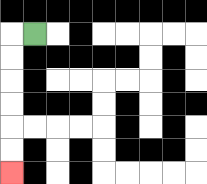{'start': '[1, 1]', 'end': '[0, 7]', 'path_directions': 'L,D,D,D,D,D,D', 'path_coordinates': '[[1, 1], [0, 1], [0, 2], [0, 3], [0, 4], [0, 5], [0, 6], [0, 7]]'}